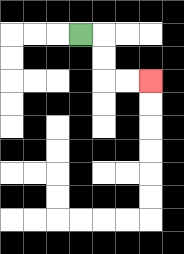{'start': '[3, 1]', 'end': '[6, 3]', 'path_directions': 'R,D,D,R,R', 'path_coordinates': '[[3, 1], [4, 1], [4, 2], [4, 3], [5, 3], [6, 3]]'}